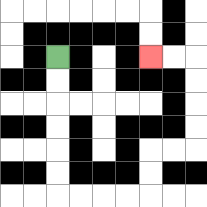{'start': '[2, 2]', 'end': '[6, 2]', 'path_directions': 'D,D,D,D,D,D,R,R,R,R,U,U,R,R,U,U,U,U,L,L', 'path_coordinates': '[[2, 2], [2, 3], [2, 4], [2, 5], [2, 6], [2, 7], [2, 8], [3, 8], [4, 8], [5, 8], [6, 8], [6, 7], [6, 6], [7, 6], [8, 6], [8, 5], [8, 4], [8, 3], [8, 2], [7, 2], [6, 2]]'}